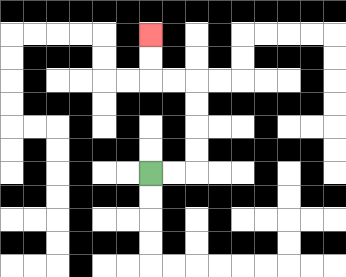{'start': '[6, 7]', 'end': '[6, 1]', 'path_directions': 'R,R,U,U,U,U,L,L,U,U', 'path_coordinates': '[[6, 7], [7, 7], [8, 7], [8, 6], [8, 5], [8, 4], [8, 3], [7, 3], [6, 3], [6, 2], [6, 1]]'}